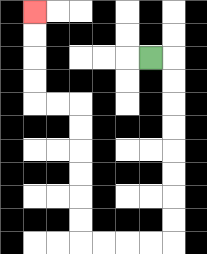{'start': '[6, 2]', 'end': '[1, 0]', 'path_directions': 'R,D,D,D,D,D,D,D,D,L,L,L,L,U,U,U,U,U,U,L,L,U,U,U,U', 'path_coordinates': '[[6, 2], [7, 2], [7, 3], [7, 4], [7, 5], [7, 6], [7, 7], [7, 8], [7, 9], [7, 10], [6, 10], [5, 10], [4, 10], [3, 10], [3, 9], [3, 8], [3, 7], [3, 6], [3, 5], [3, 4], [2, 4], [1, 4], [1, 3], [1, 2], [1, 1], [1, 0]]'}